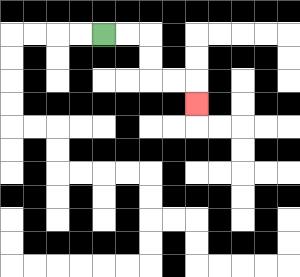{'start': '[4, 1]', 'end': '[8, 4]', 'path_directions': 'R,R,D,D,R,R,D', 'path_coordinates': '[[4, 1], [5, 1], [6, 1], [6, 2], [6, 3], [7, 3], [8, 3], [8, 4]]'}